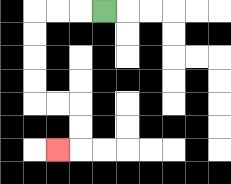{'start': '[4, 0]', 'end': '[2, 6]', 'path_directions': 'L,L,L,D,D,D,D,R,R,D,D,L', 'path_coordinates': '[[4, 0], [3, 0], [2, 0], [1, 0], [1, 1], [1, 2], [1, 3], [1, 4], [2, 4], [3, 4], [3, 5], [3, 6], [2, 6]]'}